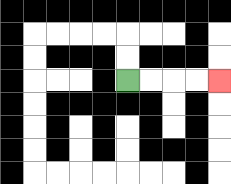{'start': '[5, 3]', 'end': '[9, 3]', 'path_directions': 'R,R,R,R', 'path_coordinates': '[[5, 3], [6, 3], [7, 3], [8, 3], [9, 3]]'}